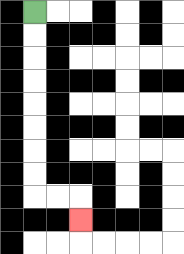{'start': '[1, 0]', 'end': '[3, 9]', 'path_directions': 'D,D,D,D,D,D,D,D,R,R,D', 'path_coordinates': '[[1, 0], [1, 1], [1, 2], [1, 3], [1, 4], [1, 5], [1, 6], [1, 7], [1, 8], [2, 8], [3, 8], [3, 9]]'}